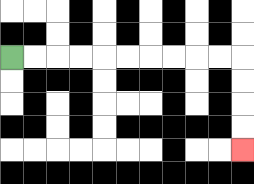{'start': '[0, 2]', 'end': '[10, 6]', 'path_directions': 'R,R,R,R,R,R,R,R,R,R,D,D,D,D', 'path_coordinates': '[[0, 2], [1, 2], [2, 2], [3, 2], [4, 2], [5, 2], [6, 2], [7, 2], [8, 2], [9, 2], [10, 2], [10, 3], [10, 4], [10, 5], [10, 6]]'}